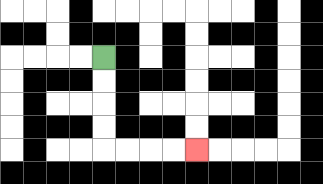{'start': '[4, 2]', 'end': '[8, 6]', 'path_directions': 'D,D,D,D,R,R,R,R', 'path_coordinates': '[[4, 2], [4, 3], [4, 4], [4, 5], [4, 6], [5, 6], [6, 6], [7, 6], [8, 6]]'}